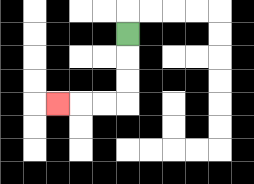{'start': '[5, 1]', 'end': '[2, 4]', 'path_directions': 'D,D,D,L,L,L', 'path_coordinates': '[[5, 1], [5, 2], [5, 3], [5, 4], [4, 4], [3, 4], [2, 4]]'}